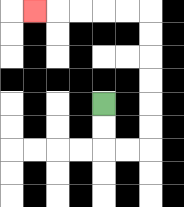{'start': '[4, 4]', 'end': '[1, 0]', 'path_directions': 'D,D,R,R,U,U,U,U,U,U,L,L,L,L,L', 'path_coordinates': '[[4, 4], [4, 5], [4, 6], [5, 6], [6, 6], [6, 5], [6, 4], [6, 3], [6, 2], [6, 1], [6, 0], [5, 0], [4, 0], [3, 0], [2, 0], [1, 0]]'}